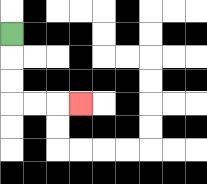{'start': '[0, 1]', 'end': '[3, 4]', 'path_directions': 'D,D,D,R,R,R', 'path_coordinates': '[[0, 1], [0, 2], [0, 3], [0, 4], [1, 4], [2, 4], [3, 4]]'}